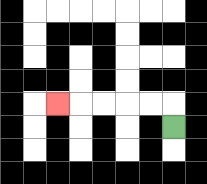{'start': '[7, 5]', 'end': '[2, 4]', 'path_directions': 'U,L,L,L,L,L', 'path_coordinates': '[[7, 5], [7, 4], [6, 4], [5, 4], [4, 4], [3, 4], [2, 4]]'}